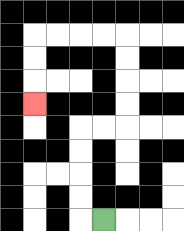{'start': '[4, 9]', 'end': '[1, 4]', 'path_directions': 'L,U,U,U,U,R,R,U,U,U,U,L,L,L,L,D,D,D', 'path_coordinates': '[[4, 9], [3, 9], [3, 8], [3, 7], [3, 6], [3, 5], [4, 5], [5, 5], [5, 4], [5, 3], [5, 2], [5, 1], [4, 1], [3, 1], [2, 1], [1, 1], [1, 2], [1, 3], [1, 4]]'}